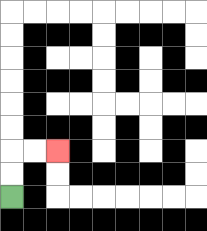{'start': '[0, 8]', 'end': '[2, 6]', 'path_directions': 'U,U,R,R', 'path_coordinates': '[[0, 8], [0, 7], [0, 6], [1, 6], [2, 6]]'}